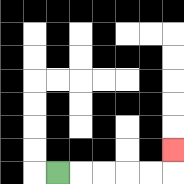{'start': '[2, 7]', 'end': '[7, 6]', 'path_directions': 'R,R,R,R,R,U', 'path_coordinates': '[[2, 7], [3, 7], [4, 7], [5, 7], [6, 7], [7, 7], [7, 6]]'}